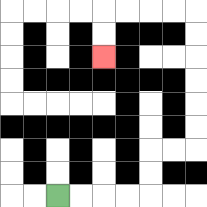{'start': '[2, 8]', 'end': '[4, 2]', 'path_directions': 'R,R,R,R,U,U,R,R,U,U,U,U,U,U,L,L,L,L,D,D', 'path_coordinates': '[[2, 8], [3, 8], [4, 8], [5, 8], [6, 8], [6, 7], [6, 6], [7, 6], [8, 6], [8, 5], [8, 4], [8, 3], [8, 2], [8, 1], [8, 0], [7, 0], [6, 0], [5, 0], [4, 0], [4, 1], [4, 2]]'}